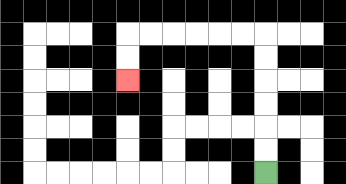{'start': '[11, 7]', 'end': '[5, 3]', 'path_directions': 'U,U,U,U,U,U,L,L,L,L,L,L,D,D', 'path_coordinates': '[[11, 7], [11, 6], [11, 5], [11, 4], [11, 3], [11, 2], [11, 1], [10, 1], [9, 1], [8, 1], [7, 1], [6, 1], [5, 1], [5, 2], [5, 3]]'}